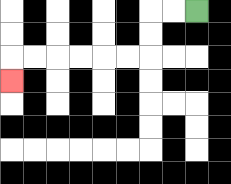{'start': '[8, 0]', 'end': '[0, 3]', 'path_directions': 'L,L,D,D,L,L,L,L,L,L,D', 'path_coordinates': '[[8, 0], [7, 0], [6, 0], [6, 1], [6, 2], [5, 2], [4, 2], [3, 2], [2, 2], [1, 2], [0, 2], [0, 3]]'}